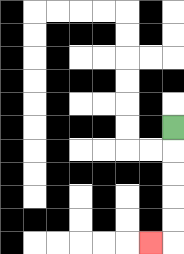{'start': '[7, 5]', 'end': '[6, 10]', 'path_directions': 'D,D,D,D,D,L', 'path_coordinates': '[[7, 5], [7, 6], [7, 7], [7, 8], [7, 9], [7, 10], [6, 10]]'}